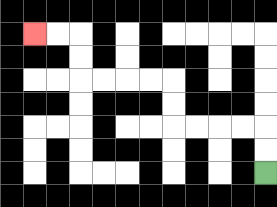{'start': '[11, 7]', 'end': '[1, 1]', 'path_directions': 'U,U,L,L,L,L,U,U,L,L,L,L,U,U,L,L', 'path_coordinates': '[[11, 7], [11, 6], [11, 5], [10, 5], [9, 5], [8, 5], [7, 5], [7, 4], [7, 3], [6, 3], [5, 3], [4, 3], [3, 3], [3, 2], [3, 1], [2, 1], [1, 1]]'}